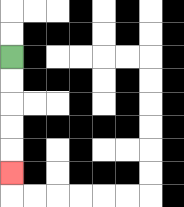{'start': '[0, 2]', 'end': '[0, 7]', 'path_directions': 'D,D,D,D,D', 'path_coordinates': '[[0, 2], [0, 3], [0, 4], [0, 5], [0, 6], [0, 7]]'}